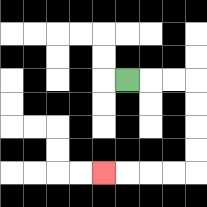{'start': '[5, 3]', 'end': '[4, 7]', 'path_directions': 'R,R,R,D,D,D,D,L,L,L,L', 'path_coordinates': '[[5, 3], [6, 3], [7, 3], [8, 3], [8, 4], [8, 5], [8, 6], [8, 7], [7, 7], [6, 7], [5, 7], [4, 7]]'}